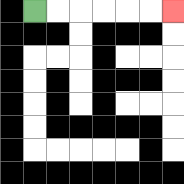{'start': '[1, 0]', 'end': '[7, 0]', 'path_directions': 'R,R,R,R,R,R', 'path_coordinates': '[[1, 0], [2, 0], [3, 0], [4, 0], [5, 0], [6, 0], [7, 0]]'}